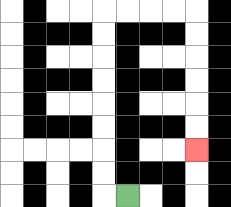{'start': '[5, 8]', 'end': '[8, 6]', 'path_directions': 'L,U,U,U,U,U,U,U,U,R,R,R,R,D,D,D,D,D,D', 'path_coordinates': '[[5, 8], [4, 8], [4, 7], [4, 6], [4, 5], [4, 4], [4, 3], [4, 2], [4, 1], [4, 0], [5, 0], [6, 0], [7, 0], [8, 0], [8, 1], [8, 2], [8, 3], [8, 4], [8, 5], [8, 6]]'}